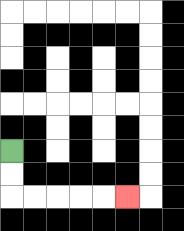{'start': '[0, 6]', 'end': '[5, 8]', 'path_directions': 'D,D,R,R,R,R,R', 'path_coordinates': '[[0, 6], [0, 7], [0, 8], [1, 8], [2, 8], [3, 8], [4, 8], [5, 8]]'}